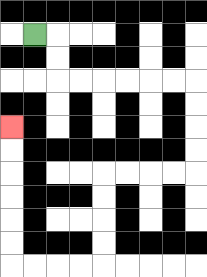{'start': '[1, 1]', 'end': '[0, 5]', 'path_directions': 'R,D,D,R,R,R,R,R,R,D,D,D,D,L,L,L,L,D,D,D,D,L,L,L,L,U,U,U,U,U,U', 'path_coordinates': '[[1, 1], [2, 1], [2, 2], [2, 3], [3, 3], [4, 3], [5, 3], [6, 3], [7, 3], [8, 3], [8, 4], [8, 5], [8, 6], [8, 7], [7, 7], [6, 7], [5, 7], [4, 7], [4, 8], [4, 9], [4, 10], [4, 11], [3, 11], [2, 11], [1, 11], [0, 11], [0, 10], [0, 9], [0, 8], [0, 7], [0, 6], [0, 5]]'}